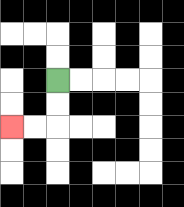{'start': '[2, 3]', 'end': '[0, 5]', 'path_directions': 'D,D,L,L', 'path_coordinates': '[[2, 3], [2, 4], [2, 5], [1, 5], [0, 5]]'}